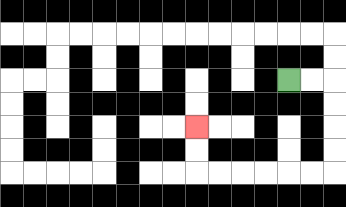{'start': '[12, 3]', 'end': '[8, 5]', 'path_directions': 'R,R,D,D,D,D,L,L,L,L,L,L,U,U', 'path_coordinates': '[[12, 3], [13, 3], [14, 3], [14, 4], [14, 5], [14, 6], [14, 7], [13, 7], [12, 7], [11, 7], [10, 7], [9, 7], [8, 7], [8, 6], [8, 5]]'}